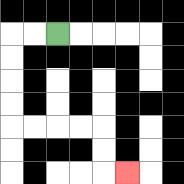{'start': '[2, 1]', 'end': '[5, 7]', 'path_directions': 'L,L,D,D,D,D,R,R,R,R,D,D,R', 'path_coordinates': '[[2, 1], [1, 1], [0, 1], [0, 2], [0, 3], [0, 4], [0, 5], [1, 5], [2, 5], [3, 5], [4, 5], [4, 6], [4, 7], [5, 7]]'}